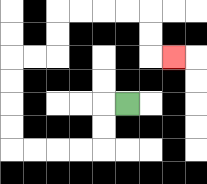{'start': '[5, 4]', 'end': '[7, 2]', 'path_directions': 'L,D,D,L,L,L,L,U,U,U,U,R,R,U,U,R,R,R,R,D,D,R', 'path_coordinates': '[[5, 4], [4, 4], [4, 5], [4, 6], [3, 6], [2, 6], [1, 6], [0, 6], [0, 5], [0, 4], [0, 3], [0, 2], [1, 2], [2, 2], [2, 1], [2, 0], [3, 0], [4, 0], [5, 0], [6, 0], [6, 1], [6, 2], [7, 2]]'}